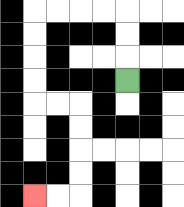{'start': '[5, 3]', 'end': '[1, 8]', 'path_directions': 'U,U,U,L,L,L,L,D,D,D,D,R,R,D,D,D,D,L,L', 'path_coordinates': '[[5, 3], [5, 2], [5, 1], [5, 0], [4, 0], [3, 0], [2, 0], [1, 0], [1, 1], [1, 2], [1, 3], [1, 4], [2, 4], [3, 4], [3, 5], [3, 6], [3, 7], [3, 8], [2, 8], [1, 8]]'}